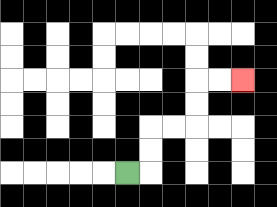{'start': '[5, 7]', 'end': '[10, 3]', 'path_directions': 'R,U,U,R,R,U,U,R,R', 'path_coordinates': '[[5, 7], [6, 7], [6, 6], [6, 5], [7, 5], [8, 5], [8, 4], [8, 3], [9, 3], [10, 3]]'}